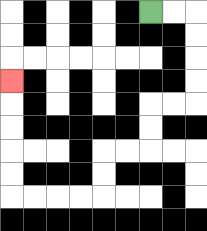{'start': '[6, 0]', 'end': '[0, 3]', 'path_directions': 'R,R,D,D,D,D,L,L,D,D,L,L,D,D,L,L,L,L,U,U,U,U,U', 'path_coordinates': '[[6, 0], [7, 0], [8, 0], [8, 1], [8, 2], [8, 3], [8, 4], [7, 4], [6, 4], [6, 5], [6, 6], [5, 6], [4, 6], [4, 7], [4, 8], [3, 8], [2, 8], [1, 8], [0, 8], [0, 7], [0, 6], [0, 5], [0, 4], [0, 3]]'}